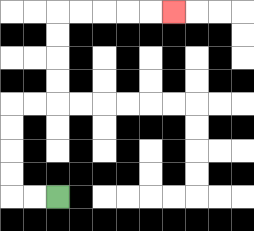{'start': '[2, 8]', 'end': '[7, 0]', 'path_directions': 'L,L,U,U,U,U,R,R,U,U,U,U,R,R,R,R,R', 'path_coordinates': '[[2, 8], [1, 8], [0, 8], [0, 7], [0, 6], [0, 5], [0, 4], [1, 4], [2, 4], [2, 3], [2, 2], [2, 1], [2, 0], [3, 0], [4, 0], [5, 0], [6, 0], [7, 0]]'}